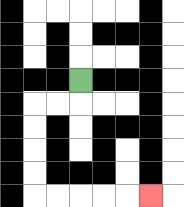{'start': '[3, 3]', 'end': '[6, 8]', 'path_directions': 'D,L,L,D,D,D,D,R,R,R,R,R', 'path_coordinates': '[[3, 3], [3, 4], [2, 4], [1, 4], [1, 5], [1, 6], [1, 7], [1, 8], [2, 8], [3, 8], [4, 8], [5, 8], [6, 8]]'}